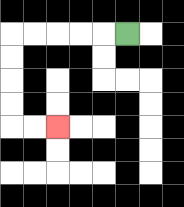{'start': '[5, 1]', 'end': '[2, 5]', 'path_directions': 'L,L,L,L,L,D,D,D,D,R,R', 'path_coordinates': '[[5, 1], [4, 1], [3, 1], [2, 1], [1, 1], [0, 1], [0, 2], [0, 3], [0, 4], [0, 5], [1, 5], [2, 5]]'}